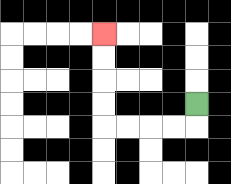{'start': '[8, 4]', 'end': '[4, 1]', 'path_directions': 'D,L,L,L,L,U,U,U,U', 'path_coordinates': '[[8, 4], [8, 5], [7, 5], [6, 5], [5, 5], [4, 5], [4, 4], [4, 3], [4, 2], [4, 1]]'}